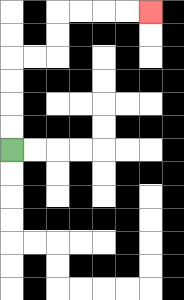{'start': '[0, 6]', 'end': '[6, 0]', 'path_directions': 'U,U,U,U,R,R,U,U,R,R,R,R', 'path_coordinates': '[[0, 6], [0, 5], [0, 4], [0, 3], [0, 2], [1, 2], [2, 2], [2, 1], [2, 0], [3, 0], [4, 0], [5, 0], [6, 0]]'}